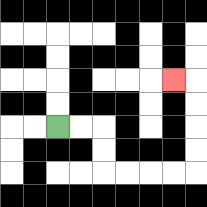{'start': '[2, 5]', 'end': '[7, 3]', 'path_directions': 'R,R,D,D,R,R,R,R,U,U,U,U,L', 'path_coordinates': '[[2, 5], [3, 5], [4, 5], [4, 6], [4, 7], [5, 7], [6, 7], [7, 7], [8, 7], [8, 6], [8, 5], [8, 4], [8, 3], [7, 3]]'}